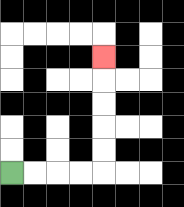{'start': '[0, 7]', 'end': '[4, 2]', 'path_directions': 'R,R,R,R,U,U,U,U,U', 'path_coordinates': '[[0, 7], [1, 7], [2, 7], [3, 7], [4, 7], [4, 6], [4, 5], [4, 4], [4, 3], [4, 2]]'}